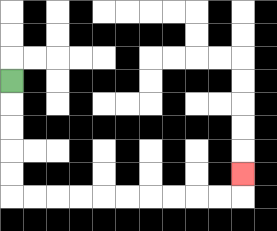{'start': '[0, 3]', 'end': '[10, 7]', 'path_directions': 'D,D,D,D,D,R,R,R,R,R,R,R,R,R,R,U', 'path_coordinates': '[[0, 3], [0, 4], [0, 5], [0, 6], [0, 7], [0, 8], [1, 8], [2, 8], [3, 8], [4, 8], [5, 8], [6, 8], [7, 8], [8, 8], [9, 8], [10, 8], [10, 7]]'}